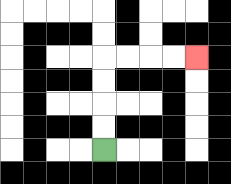{'start': '[4, 6]', 'end': '[8, 2]', 'path_directions': 'U,U,U,U,R,R,R,R', 'path_coordinates': '[[4, 6], [4, 5], [4, 4], [4, 3], [4, 2], [5, 2], [6, 2], [7, 2], [8, 2]]'}